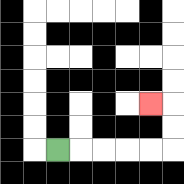{'start': '[2, 6]', 'end': '[6, 4]', 'path_directions': 'R,R,R,R,R,U,U,L', 'path_coordinates': '[[2, 6], [3, 6], [4, 6], [5, 6], [6, 6], [7, 6], [7, 5], [7, 4], [6, 4]]'}